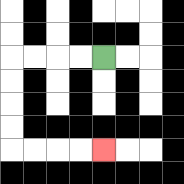{'start': '[4, 2]', 'end': '[4, 6]', 'path_directions': 'L,L,L,L,D,D,D,D,R,R,R,R', 'path_coordinates': '[[4, 2], [3, 2], [2, 2], [1, 2], [0, 2], [0, 3], [0, 4], [0, 5], [0, 6], [1, 6], [2, 6], [3, 6], [4, 6]]'}